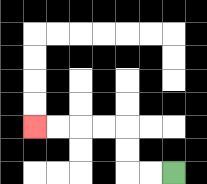{'start': '[7, 7]', 'end': '[1, 5]', 'path_directions': 'L,L,U,U,L,L,L,L', 'path_coordinates': '[[7, 7], [6, 7], [5, 7], [5, 6], [5, 5], [4, 5], [3, 5], [2, 5], [1, 5]]'}